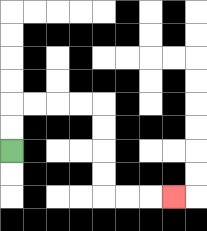{'start': '[0, 6]', 'end': '[7, 8]', 'path_directions': 'U,U,R,R,R,R,D,D,D,D,R,R,R', 'path_coordinates': '[[0, 6], [0, 5], [0, 4], [1, 4], [2, 4], [3, 4], [4, 4], [4, 5], [4, 6], [4, 7], [4, 8], [5, 8], [6, 8], [7, 8]]'}